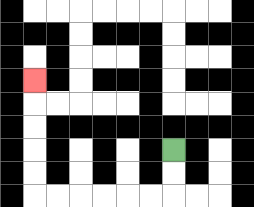{'start': '[7, 6]', 'end': '[1, 3]', 'path_directions': 'D,D,L,L,L,L,L,L,U,U,U,U,U', 'path_coordinates': '[[7, 6], [7, 7], [7, 8], [6, 8], [5, 8], [4, 8], [3, 8], [2, 8], [1, 8], [1, 7], [1, 6], [1, 5], [1, 4], [1, 3]]'}